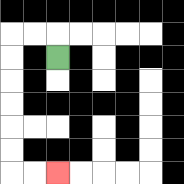{'start': '[2, 2]', 'end': '[2, 7]', 'path_directions': 'U,L,L,D,D,D,D,D,D,R,R', 'path_coordinates': '[[2, 2], [2, 1], [1, 1], [0, 1], [0, 2], [0, 3], [0, 4], [0, 5], [0, 6], [0, 7], [1, 7], [2, 7]]'}